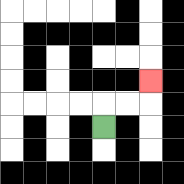{'start': '[4, 5]', 'end': '[6, 3]', 'path_directions': 'U,R,R,U', 'path_coordinates': '[[4, 5], [4, 4], [5, 4], [6, 4], [6, 3]]'}